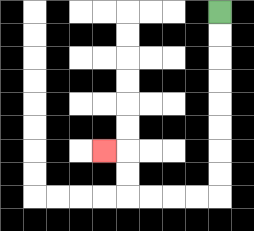{'start': '[9, 0]', 'end': '[4, 6]', 'path_directions': 'D,D,D,D,D,D,D,D,L,L,L,L,U,U,L', 'path_coordinates': '[[9, 0], [9, 1], [9, 2], [9, 3], [9, 4], [9, 5], [9, 6], [9, 7], [9, 8], [8, 8], [7, 8], [6, 8], [5, 8], [5, 7], [5, 6], [4, 6]]'}